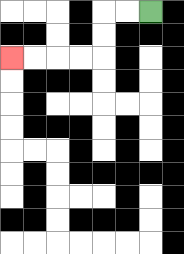{'start': '[6, 0]', 'end': '[0, 2]', 'path_directions': 'L,L,D,D,L,L,L,L', 'path_coordinates': '[[6, 0], [5, 0], [4, 0], [4, 1], [4, 2], [3, 2], [2, 2], [1, 2], [0, 2]]'}